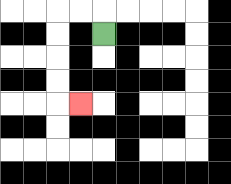{'start': '[4, 1]', 'end': '[3, 4]', 'path_directions': 'U,L,L,D,D,D,D,R', 'path_coordinates': '[[4, 1], [4, 0], [3, 0], [2, 0], [2, 1], [2, 2], [2, 3], [2, 4], [3, 4]]'}